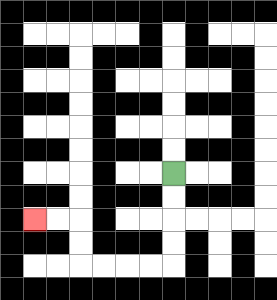{'start': '[7, 7]', 'end': '[1, 9]', 'path_directions': 'D,D,D,D,L,L,L,L,U,U,L,L', 'path_coordinates': '[[7, 7], [7, 8], [7, 9], [7, 10], [7, 11], [6, 11], [5, 11], [4, 11], [3, 11], [3, 10], [3, 9], [2, 9], [1, 9]]'}